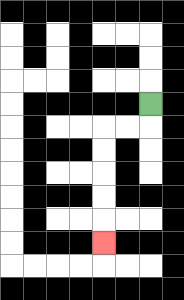{'start': '[6, 4]', 'end': '[4, 10]', 'path_directions': 'D,L,L,D,D,D,D,D', 'path_coordinates': '[[6, 4], [6, 5], [5, 5], [4, 5], [4, 6], [4, 7], [4, 8], [4, 9], [4, 10]]'}